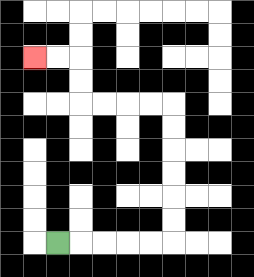{'start': '[2, 10]', 'end': '[1, 2]', 'path_directions': 'R,R,R,R,R,U,U,U,U,U,U,L,L,L,L,U,U,L,L', 'path_coordinates': '[[2, 10], [3, 10], [4, 10], [5, 10], [6, 10], [7, 10], [7, 9], [7, 8], [7, 7], [7, 6], [7, 5], [7, 4], [6, 4], [5, 4], [4, 4], [3, 4], [3, 3], [3, 2], [2, 2], [1, 2]]'}